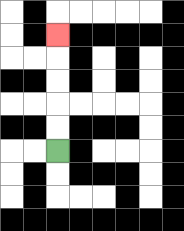{'start': '[2, 6]', 'end': '[2, 1]', 'path_directions': 'U,U,U,U,U', 'path_coordinates': '[[2, 6], [2, 5], [2, 4], [2, 3], [2, 2], [2, 1]]'}